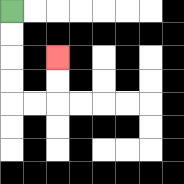{'start': '[0, 0]', 'end': '[2, 2]', 'path_directions': 'D,D,D,D,R,R,U,U', 'path_coordinates': '[[0, 0], [0, 1], [0, 2], [0, 3], [0, 4], [1, 4], [2, 4], [2, 3], [2, 2]]'}